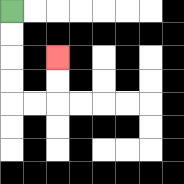{'start': '[0, 0]', 'end': '[2, 2]', 'path_directions': 'D,D,D,D,R,R,U,U', 'path_coordinates': '[[0, 0], [0, 1], [0, 2], [0, 3], [0, 4], [1, 4], [2, 4], [2, 3], [2, 2]]'}